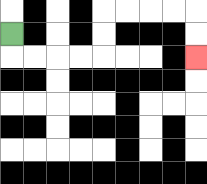{'start': '[0, 1]', 'end': '[8, 2]', 'path_directions': 'D,R,R,R,R,U,U,R,R,R,R,D,D', 'path_coordinates': '[[0, 1], [0, 2], [1, 2], [2, 2], [3, 2], [4, 2], [4, 1], [4, 0], [5, 0], [6, 0], [7, 0], [8, 0], [8, 1], [8, 2]]'}